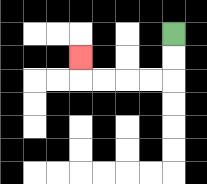{'start': '[7, 1]', 'end': '[3, 2]', 'path_directions': 'D,D,L,L,L,L,U', 'path_coordinates': '[[7, 1], [7, 2], [7, 3], [6, 3], [5, 3], [4, 3], [3, 3], [3, 2]]'}